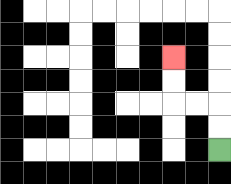{'start': '[9, 6]', 'end': '[7, 2]', 'path_directions': 'U,U,L,L,U,U', 'path_coordinates': '[[9, 6], [9, 5], [9, 4], [8, 4], [7, 4], [7, 3], [7, 2]]'}